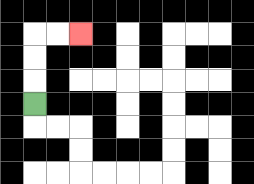{'start': '[1, 4]', 'end': '[3, 1]', 'path_directions': 'U,U,U,R,R', 'path_coordinates': '[[1, 4], [1, 3], [1, 2], [1, 1], [2, 1], [3, 1]]'}